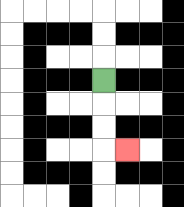{'start': '[4, 3]', 'end': '[5, 6]', 'path_directions': 'D,D,D,R', 'path_coordinates': '[[4, 3], [4, 4], [4, 5], [4, 6], [5, 6]]'}